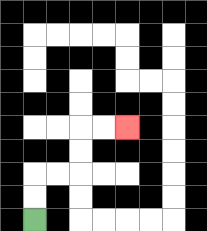{'start': '[1, 9]', 'end': '[5, 5]', 'path_directions': 'U,U,R,R,U,U,R,R', 'path_coordinates': '[[1, 9], [1, 8], [1, 7], [2, 7], [3, 7], [3, 6], [3, 5], [4, 5], [5, 5]]'}